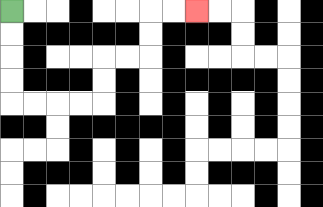{'start': '[0, 0]', 'end': '[8, 0]', 'path_directions': 'D,D,D,D,R,R,R,R,U,U,R,R,U,U,R,R', 'path_coordinates': '[[0, 0], [0, 1], [0, 2], [0, 3], [0, 4], [1, 4], [2, 4], [3, 4], [4, 4], [4, 3], [4, 2], [5, 2], [6, 2], [6, 1], [6, 0], [7, 0], [8, 0]]'}